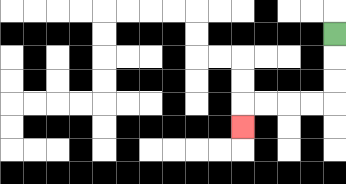{'start': '[14, 1]', 'end': '[10, 5]', 'path_directions': 'D,D,D,L,L,L,L,D', 'path_coordinates': '[[14, 1], [14, 2], [14, 3], [14, 4], [13, 4], [12, 4], [11, 4], [10, 4], [10, 5]]'}